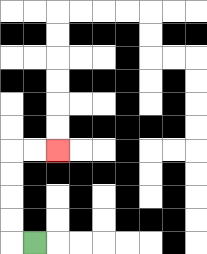{'start': '[1, 10]', 'end': '[2, 6]', 'path_directions': 'L,U,U,U,U,R,R', 'path_coordinates': '[[1, 10], [0, 10], [0, 9], [0, 8], [0, 7], [0, 6], [1, 6], [2, 6]]'}